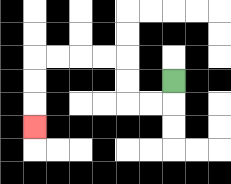{'start': '[7, 3]', 'end': '[1, 5]', 'path_directions': 'D,L,L,U,U,L,L,L,L,D,D,D', 'path_coordinates': '[[7, 3], [7, 4], [6, 4], [5, 4], [5, 3], [5, 2], [4, 2], [3, 2], [2, 2], [1, 2], [1, 3], [1, 4], [1, 5]]'}